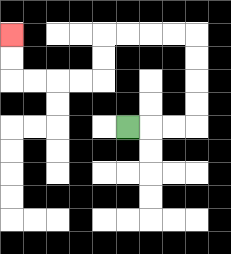{'start': '[5, 5]', 'end': '[0, 1]', 'path_directions': 'R,R,R,U,U,U,U,L,L,L,L,D,D,L,L,L,L,U,U', 'path_coordinates': '[[5, 5], [6, 5], [7, 5], [8, 5], [8, 4], [8, 3], [8, 2], [8, 1], [7, 1], [6, 1], [5, 1], [4, 1], [4, 2], [4, 3], [3, 3], [2, 3], [1, 3], [0, 3], [0, 2], [0, 1]]'}